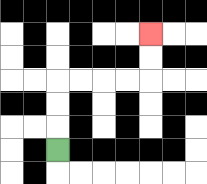{'start': '[2, 6]', 'end': '[6, 1]', 'path_directions': 'U,U,U,R,R,R,R,U,U', 'path_coordinates': '[[2, 6], [2, 5], [2, 4], [2, 3], [3, 3], [4, 3], [5, 3], [6, 3], [6, 2], [6, 1]]'}